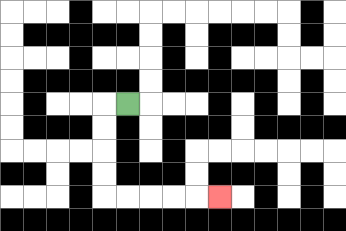{'start': '[5, 4]', 'end': '[9, 8]', 'path_directions': 'L,D,D,D,D,R,R,R,R,R', 'path_coordinates': '[[5, 4], [4, 4], [4, 5], [4, 6], [4, 7], [4, 8], [5, 8], [6, 8], [7, 8], [8, 8], [9, 8]]'}